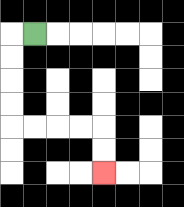{'start': '[1, 1]', 'end': '[4, 7]', 'path_directions': 'L,D,D,D,D,R,R,R,R,D,D', 'path_coordinates': '[[1, 1], [0, 1], [0, 2], [0, 3], [0, 4], [0, 5], [1, 5], [2, 5], [3, 5], [4, 5], [4, 6], [4, 7]]'}